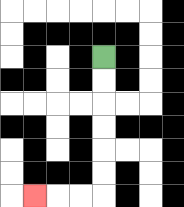{'start': '[4, 2]', 'end': '[1, 8]', 'path_directions': 'D,D,D,D,D,D,L,L,L', 'path_coordinates': '[[4, 2], [4, 3], [4, 4], [4, 5], [4, 6], [4, 7], [4, 8], [3, 8], [2, 8], [1, 8]]'}